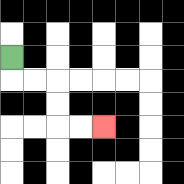{'start': '[0, 2]', 'end': '[4, 5]', 'path_directions': 'D,R,R,D,D,R,R', 'path_coordinates': '[[0, 2], [0, 3], [1, 3], [2, 3], [2, 4], [2, 5], [3, 5], [4, 5]]'}